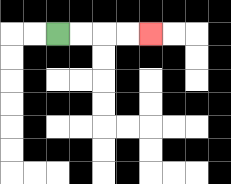{'start': '[2, 1]', 'end': '[6, 1]', 'path_directions': 'R,R,R,R', 'path_coordinates': '[[2, 1], [3, 1], [4, 1], [5, 1], [6, 1]]'}